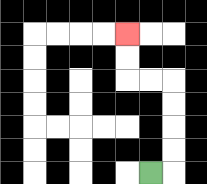{'start': '[6, 7]', 'end': '[5, 1]', 'path_directions': 'R,U,U,U,U,L,L,U,U', 'path_coordinates': '[[6, 7], [7, 7], [7, 6], [7, 5], [7, 4], [7, 3], [6, 3], [5, 3], [5, 2], [5, 1]]'}